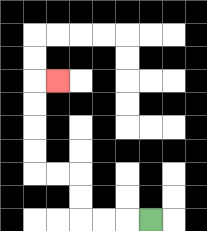{'start': '[6, 9]', 'end': '[2, 3]', 'path_directions': 'L,L,L,U,U,L,L,U,U,U,U,R', 'path_coordinates': '[[6, 9], [5, 9], [4, 9], [3, 9], [3, 8], [3, 7], [2, 7], [1, 7], [1, 6], [1, 5], [1, 4], [1, 3], [2, 3]]'}